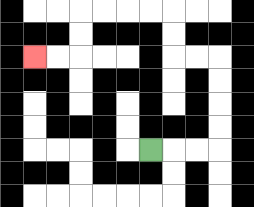{'start': '[6, 6]', 'end': '[1, 2]', 'path_directions': 'R,R,R,U,U,U,U,L,L,U,U,L,L,L,L,D,D,L,L', 'path_coordinates': '[[6, 6], [7, 6], [8, 6], [9, 6], [9, 5], [9, 4], [9, 3], [9, 2], [8, 2], [7, 2], [7, 1], [7, 0], [6, 0], [5, 0], [4, 0], [3, 0], [3, 1], [3, 2], [2, 2], [1, 2]]'}